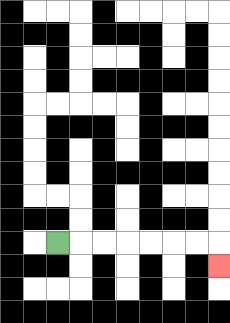{'start': '[2, 10]', 'end': '[9, 11]', 'path_directions': 'R,R,R,R,R,R,R,D', 'path_coordinates': '[[2, 10], [3, 10], [4, 10], [5, 10], [6, 10], [7, 10], [8, 10], [9, 10], [9, 11]]'}